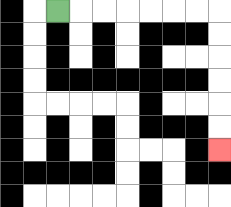{'start': '[2, 0]', 'end': '[9, 6]', 'path_directions': 'R,R,R,R,R,R,R,D,D,D,D,D,D', 'path_coordinates': '[[2, 0], [3, 0], [4, 0], [5, 0], [6, 0], [7, 0], [8, 0], [9, 0], [9, 1], [9, 2], [9, 3], [9, 4], [9, 5], [9, 6]]'}